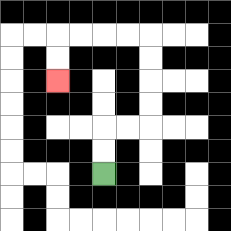{'start': '[4, 7]', 'end': '[2, 3]', 'path_directions': 'U,U,R,R,U,U,U,U,L,L,L,L,D,D', 'path_coordinates': '[[4, 7], [4, 6], [4, 5], [5, 5], [6, 5], [6, 4], [6, 3], [6, 2], [6, 1], [5, 1], [4, 1], [3, 1], [2, 1], [2, 2], [2, 3]]'}